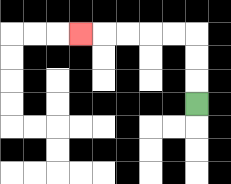{'start': '[8, 4]', 'end': '[3, 1]', 'path_directions': 'U,U,U,L,L,L,L,L', 'path_coordinates': '[[8, 4], [8, 3], [8, 2], [8, 1], [7, 1], [6, 1], [5, 1], [4, 1], [3, 1]]'}